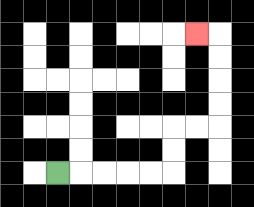{'start': '[2, 7]', 'end': '[8, 1]', 'path_directions': 'R,R,R,R,R,U,U,R,R,U,U,U,U,L', 'path_coordinates': '[[2, 7], [3, 7], [4, 7], [5, 7], [6, 7], [7, 7], [7, 6], [7, 5], [8, 5], [9, 5], [9, 4], [9, 3], [9, 2], [9, 1], [8, 1]]'}